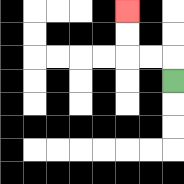{'start': '[7, 3]', 'end': '[5, 0]', 'path_directions': 'U,L,L,U,U', 'path_coordinates': '[[7, 3], [7, 2], [6, 2], [5, 2], [5, 1], [5, 0]]'}